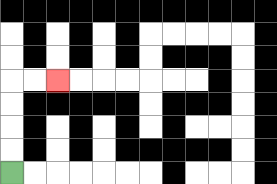{'start': '[0, 7]', 'end': '[2, 3]', 'path_directions': 'U,U,U,U,R,R', 'path_coordinates': '[[0, 7], [0, 6], [0, 5], [0, 4], [0, 3], [1, 3], [2, 3]]'}